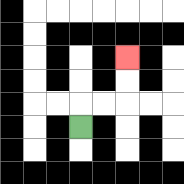{'start': '[3, 5]', 'end': '[5, 2]', 'path_directions': 'U,R,R,U,U', 'path_coordinates': '[[3, 5], [3, 4], [4, 4], [5, 4], [5, 3], [5, 2]]'}